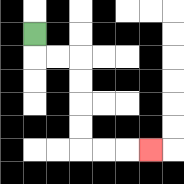{'start': '[1, 1]', 'end': '[6, 6]', 'path_directions': 'D,R,R,D,D,D,D,R,R,R', 'path_coordinates': '[[1, 1], [1, 2], [2, 2], [3, 2], [3, 3], [3, 4], [3, 5], [3, 6], [4, 6], [5, 6], [6, 6]]'}